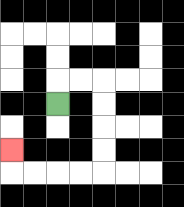{'start': '[2, 4]', 'end': '[0, 6]', 'path_directions': 'U,R,R,D,D,D,D,L,L,L,L,U', 'path_coordinates': '[[2, 4], [2, 3], [3, 3], [4, 3], [4, 4], [4, 5], [4, 6], [4, 7], [3, 7], [2, 7], [1, 7], [0, 7], [0, 6]]'}